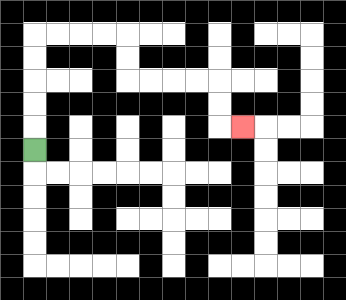{'start': '[1, 6]', 'end': '[10, 5]', 'path_directions': 'U,U,U,U,U,R,R,R,R,D,D,R,R,R,R,D,D,R', 'path_coordinates': '[[1, 6], [1, 5], [1, 4], [1, 3], [1, 2], [1, 1], [2, 1], [3, 1], [4, 1], [5, 1], [5, 2], [5, 3], [6, 3], [7, 3], [8, 3], [9, 3], [9, 4], [9, 5], [10, 5]]'}